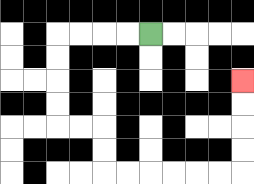{'start': '[6, 1]', 'end': '[10, 3]', 'path_directions': 'L,L,L,L,D,D,D,D,R,R,D,D,R,R,R,R,R,R,U,U,U,U', 'path_coordinates': '[[6, 1], [5, 1], [4, 1], [3, 1], [2, 1], [2, 2], [2, 3], [2, 4], [2, 5], [3, 5], [4, 5], [4, 6], [4, 7], [5, 7], [6, 7], [7, 7], [8, 7], [9, 7], [10, 7], [10, 6], [10, 5], [10, 4], [10, 3]]'}